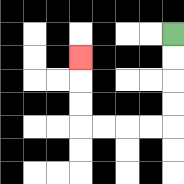{'start': '[7, 1]', 'end': '[3, 2]', 'path_directions': 'D,D,D,D,L,L,L,L,U,U,U', 'path_coordinates': '[[7, 1], [7, 2], [7, 3], [7, 4], [7, 5], [6, 5], [5, 5], [4, 5], [3, 5], [3, 4], [3, 3], [3, 2]]'}